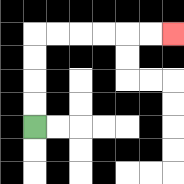{'start': '[1, 5]', 'end': '[7, 1]', 'path_directions': 'U,U,U,U,R,R,R,R,R,R', 'path_coordinates': '[[1, 5], [1, 4], [1, 3], [1, 2], [1, 1], [2, 1], [3, 1], [4, 1], [5, 1], [6, 1], [7, 1]]'}